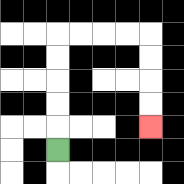{'start': '[2, 6]', 'end': '[6, 5]', 'path_directions': 'U,U,U,U,U,R,R,R,R,D,D,D,D', 'path_coordinates': '[[2, 6], [2, 5], [2, 4], [2, 3], [2, 2], [2, 1], [3, 1], [4, 1], [5, 1], [6, 1], [6, 2], [6, 3], [6, 4], [6, 5]]'}